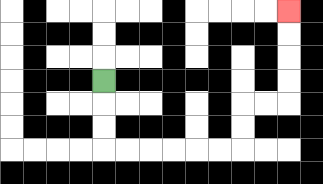{'start': '[4, 3]', 'end': '[12, 0]', 'path_directions': 'D,D,D,R,R,R,R,R,R,U,U,R,R,U,U,U,U', 'path_coordinates': '[[4, 3], [4, 4], [4, 5], [4, 6], [5, 6], [6, 6], [7, 6], [8, 6], [9, 6], [10, 6], [10, 5], [10, 4], [11, 4], [12, 4], [12, 3], [12, 2], [12, 1], [12, 0]]'}